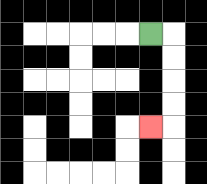{'start': '[6, 1]', 'end': '[6, 5]', 'path_directions': 'R,D,D,D,D,L', 'path_coordinates': '[[6, 1], [7, 1], [7, 2], [7, 3], [7, 4], [7, 5], [6, 5]]'}